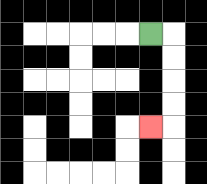{'start': '[6, 1]', 'end': '[6, 5]', 'path_directions': 'R,D,D,D,D,L', 'path_coordinates': '[[6, 1], [7, 1], [7, 2], [7, 3], [7, 4], [7, 5], [6, 5]]'}